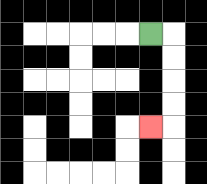{'start': '[6, 1]', 'end': '[6, 5]', 'path_directions': 'R,D,D,D,D,L', 'path_coordinates': '[[6, 1], [7, 1], [7, 2], [7, 3], [7, 4], [7, 5], [6, 5]]'}